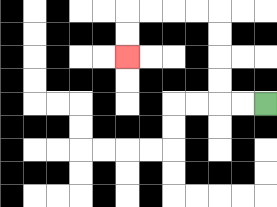{'start': '[11, 4]', 'end': '[5, 2]', 'path_directions': 'L,L,U,U,U,U,L,L,L,L,D,D', 'path_coordinates': '[[11, 4], [10, 4], [9, 4], [9, 3], [9, 2], [9, 1], [9, 0], [8, 0], [7, 0], [6, 0], [5, 0], [5, 1], [5, 2]]'}